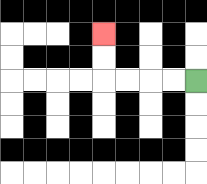{'start': '[8, 3]', 'end': '[4, 1]', 'path_directions': 'L,L,L,L,U,U', 'path_coordinates': '[[8, 3], [7, 3], [6, 3], [5, 3], [4, 3], [4, 2], [4, 1]]'}